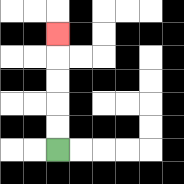{'start': '[2, 6]', 'end': '[2, 1]', 'path_directions': 'U,U,U,U,U', 'path_coordinates': '[[2, 6], [2, 5], [2, 4], [2, 3], [2, 2], [2, 1]]'}